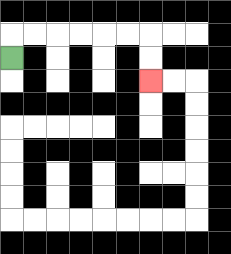{'start': '[0, 2]', 'end': '[6, 3]', 'path_directions': 'U,R,R,R,R,R,R,D,D', 'path_coordinates': '[[0, 2], [0, 1], [1, 1], [2, 1], [3, 1], [4, 1], [5, 1], [6, 1], [6, 2], [6, 3]]'}